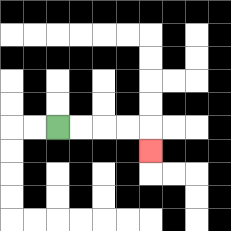{'start': '[2, 5]', 'end': '[6, 6]', 'path_directions': 'R,R,R,R,D', 'path_coordinates': '[[2, 5], [3, 5], [4, 5], [5, 5], [6, 5], [6, 6]]'}